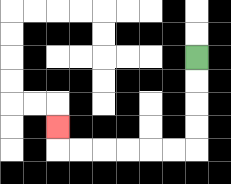{'start': '[8, 2]', 'end': '[2, 5]', 'path_directions': 'D,D,D,D,L,L,L,L,L,L,U', 'path_coordinates': '[[8, 2], [8, 3], [8, 4], [8, 5], [8, 6], [7, 6], [6, 6], [5, 6], [4, 6], [3, 6], [2, 6], [2, 5]]'}